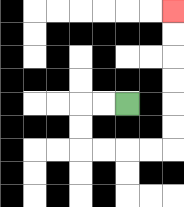{'start': '[5, 4]', 'end': '[7, 0]', 'path_directions': 'L,L,D,D,R,R,R,R,U,U,U,U,U,U', 'path_coordinates': '[[5, 4], [4, 4], [3, 4], [3, 5], [3, 6], [4, 6], [5, 6], [6, 6], [7, 6], [7, 5], [7, 4], [7, 3], [7, 2], [7, 1], [7, 0]]'}